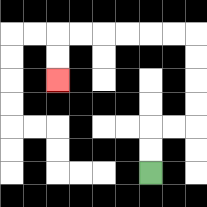{'start': '[6, 7]', 'end': '[2, 3]', 'path_directions': 'U,U,R,R,U,U,U,U,L,L,L,L,L,L,D,D', 'path_coordinates': '[[6, 7], [6, 6], [6, 5], [7, 5], [8, 5], [8, 4], [8, 3], [8, 2], [8, 1], [7, 1], [6, 1], [5, 1], [4, 1], [3, 1], [2, 1], [2, 2], [2, 3]]'}